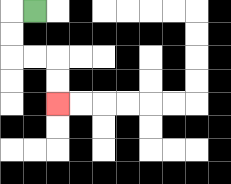{'start': '[1, 0]', 'end': '[2, 4]', 'path_directions': 'L,D,D,R,R,D,D', 'path_coordinates': '[[1, 0], [0, 0], [0, 1], [0, 2], [1, 2], [2, 2], [2, 3], [2, 4]]'}